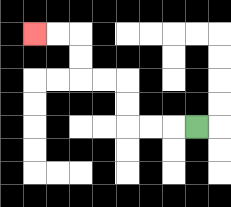{'start': '[8, 5]', 'end': '[1, 1]', 'path_directions': 'L,L,L,U,U,L,L,U,U,L,L', 'path_coordinates': '[[8, 5], [7, 5], [6, 5], [5, 5], [5, 4], [5, 3], [4, 3], [3, 3], [3, 2], [3, 1], [2, 1], [1, 1]]'}